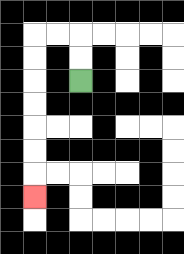{'start': '[3, 3]', 'end': '[1, 8]', 'path_directions': 'U,U,L,L,D,D,D,D,D,D,D', 'path_coordinates': '[[3, 3], [3, 2], [3, 1], [2, 1], [1, 1], [1, 2], [1, 3], [1, 4], [1, 5], [1, 6], [1, 7], [1, 8]]'}